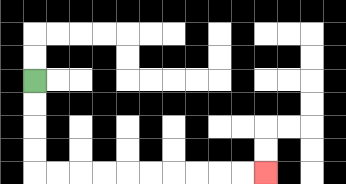{'start': '[1, 3]', 'end': '[11, 7]', 'path_directions': 'D,D,D,D,R,R,R,R,R,R,R,R,R,R', 'path_coordinates': '[[1, 3], [1, 4], [1, 5], [1, 6], [1, 7], [2, 7], [3, 7], [4, 7], [5, 7], [6, 7], [7, 7], [8, 7], [9, 7], [10, 7], [11, 7]]'}